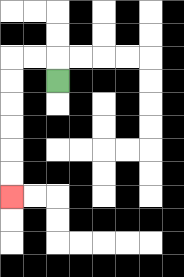{'start': '[2, 3]', 'end': '[0, 8]', 'path_directions': 'U,L,L,D,D,D,D,D,D', 'path_coordinates': '[[2, 3], [2, 2], [1, 2], [0, 2], [0, 3], [0, 4], [0, 5], [0, 6], [0, 7], [0, 8]]'}